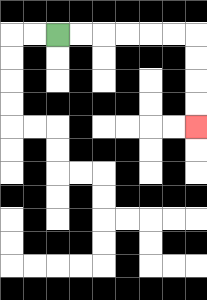{'start': '[2, 1]', 'end': '[8, 5]', 'path_directions': 'R,R,R,R,R,R,D,D,D,D', 'path_coordinates': '[[2, 1], [3, 1], [4, 1], [5, 1], [6, 1], [7, 1], [8, 1], [8, 2], [8, 3], [8, 4], [8, 5]]'}